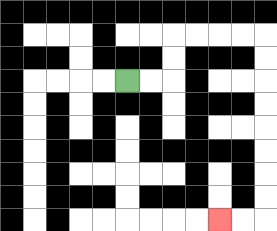{'start': '[5, 3]', 'end': '[9, 9]', 'path_directions': 'R,R,U,U,R,R,R,R,D,D,D,D,D,D,D,D,L,L', 'path_coordinates': '[[5, 3], [6, 3], [7, 3], [7, 2], [7, 1], [8, 1], [9, 1], [10, 1], [11, 1], [11, 2], [11, 3], [11, 4], [11, 5], [11, 6], [11, 7], [11, 8], [11, 9], [10, 9], [9, 9]]'}